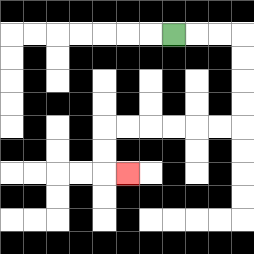{'start': '[7, 1]', 'end': '[5, 7]', 'path_directions': 'R,R,R,D,D,D,D,L,L,L,L,L,L,D,D,R', 'path_coordinates': '[[7, 1], [8, 1], [9, 1], [10, 1], [10, 2], [10, 3], [10, 4], [10, 5], [9, 5], [8, 5], [7, 5], [6, 5], [5, 5], [4, 5], [4, 6], [4, 7], [5, 7]]'}